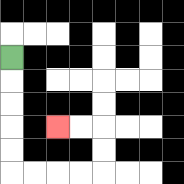{'start': '[0, 2]', 'end': '[2, 5]', 'path_directions': 'D,D,D,D,D,R,R,R,R,U,U,L,L', 'path_coordinates': '[[0, 2], [0, 3], [0, 4], [0, 5], [0, 6], [0, 7], [1, 7], [2, 7], [3, 7], [4, 7], [4, 6], [4, 5], [3, 5], [2, 5]]'}